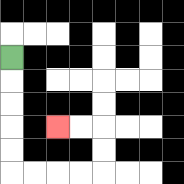{'start': '[0, 2]', 'end': '[2, 5]', 'path_directions': 'D,D,D,D,D,R,R,R,R,U,U,L,L', 'path_coordinates': '[[0, 2], [0, 3], [0, 4], [0, 5], [0, 6], [0, 7], [1, 7], [2, 7], [3, 7], [4, 7], [4, 6], [4, 5], [3, 5], [2, 5]]'}